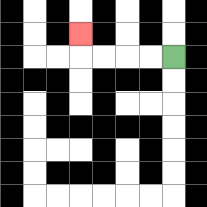{'start': '[7, 2]', 'end': '[3, 1]', 'path_directions': 'L,L,L,L,U', 'path_coordinates': '[[7, 2], [6, 2], [5, 2], [4, 2], [3, 2], [3, 1]]'}